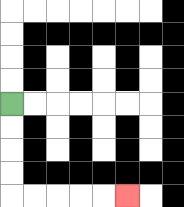{'start': '[0, 4]', 'end': '[5, 8]', 'path_directions': 'D,D,D,D,R,R,R,R,R', 'path_coordinates': '[[0, 4], [0, 5], [0, 6], [0, 7], [0, 8], [1, 8], [2, 8], [3, 8], [4, 8], [5, 8]]'}